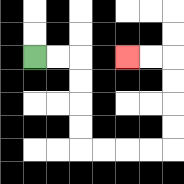{'start': '[1, 2]', 'end': '[5, 2]', 'path_directions': 'R,R,D,D,D,D,R,R,R,R,U,U,U,U,L,L', 'path_coordinates': '[[1, 2], [2, 2], [3, 2], [3, 3], [3, 4], [3, 5], [3, 6], [4, 6], [5, 6], [6, 6], [7, 6], [7, 5], [7, 4], [7, 3], [7, 2], [6, 2], [5, 2]]'}